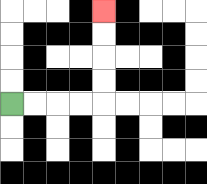{'start': '[0, 4]', 'end': '[4, 0]', 'path_directions': 'R,R,R,R,U,U,U,U', 'path_coordinates': '[[0, 4], [1, 4], [2, 4], [3, 4], [4, 4], [4, 3], [4, 2], [4, 1], [4, 0]]'}